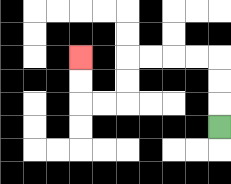{'start': '[9, 5]', 'end': '[3, 2]', 'path_directions': 'U,U,U,L,L,L,L,D,D,L,L,U,U', 'path_coordinates': '[[9, 5], [9, 4], [9, 3], [9, 2], [8, 2], [7, 2], [6, 2], [5, 2], [5, 3], [5, 4], [4, 4], [3, 4], [3, 3], [3, 2]]'}